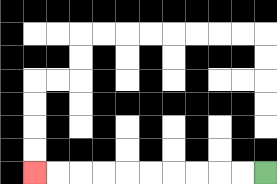{'start': '[11, 7]', 'end': '[1, 7]', 'path_directions': 'L,L,L,L,L,L,L,L,L,L', 'path_coordinates': '[[11, 7], [10, 7], [9, 7], [8, 7], [7, 7], [6, 7], [5, 7], [4, 7], [3, 7], [2, 7], [1, 7]]'}